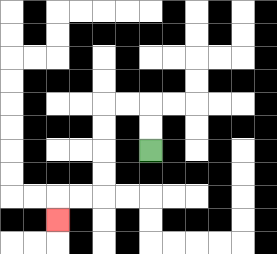{'start': '[6, 6]', 'end': '[2, 9]', 'path_directions': 'U,U,L,L,D,D,D,D,L,L,D', 'path_coordinates': '[[6, 6], [6, 5], [6, 4], [5, 4], [4, 4], [4, 5], [4, 6], [4, 7], [4, 8], [3, 8], [2, 8], [2, 9]]'}